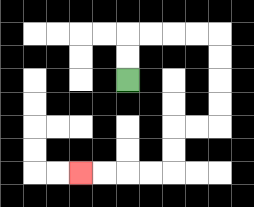{'start': '[5, 3]', 'end': '[3, 7]', 'path_directions': 'U,U,R,R,R,R,D,D,D,D,L,L,D,D,L,L,L,L', 'path_coordinates': '[[5, 3], [5, 2], [5, 1], [6, 1], [7, 1], [8, 1], [9, 1], [9, 2], [9, 3], [9, 4], [9, 5], [8, 5], [7, 5], [7, 6], [7, 7], [6, 7], [5, 7], [4, 7], [3, 7]]'}